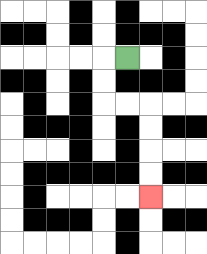{'start': '[5, 2]', 'end': '[6, 8]', 'path_directions': 'L,D,D,R,R,D,D,D,D', 'path_coordinates': '[[5, 2], [4, 2], [4, 3], [4, 4], [5, 4], [6, 4], [6, 5], [6, 6], [6, 7], [6, 8]]'}